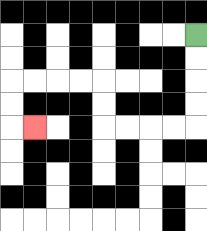{'start': '[8, 1]', 'end': '[1, 5]', 'path_directions': 'D,D,D,D,L,L,L,L,U,U,L,L,L,L,D,D,R', 'path_coordinates': '[[8, 1], [8, 2], [8, 3], [8, 4], [8, 5], [7, 5], [6, 5], [5, 5], [4, 5], [4, 4], [4, 3], [3, 3], [2, 3], [1, 3], [0, 3], [0, 4], [0, 5], [1, 5]]'}